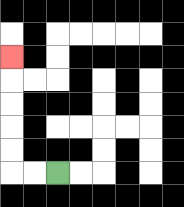{'start': '[2, 7]', 'end': '[0, 2]', 'path_directions': 'L,L,U,U,U,U,U', 'path_coordinates': '[[2, 7], [1, 7], [0, 7], [0, 6], [0, 5], [0, 4], [0, 3], [0, 2]]'}